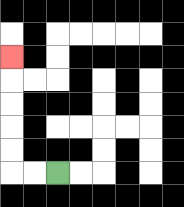{'start': '[2, 7]', 'end': '[0, 2]', 'path_directions': 'L,L,U,U,U,U,U', 'path_coordinates': '[[2, 7], [1, 7], [0, 7], [0, 6], [0, 5], [0, 4], [0, 3], [0, 2]]'}